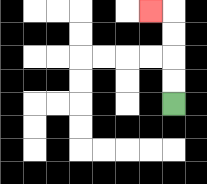{'start': '[7, 4]', 'end': '[6, 0]', 'path_directions': 'U,U,U,U,L', 'path_coordinates': '[[7, 4], [7, 3], [7, 2], [7, 1], [7, 0], [6, 0]]'}